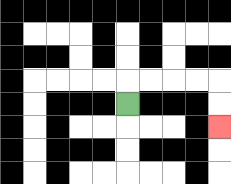{'start': '[5, 4]', 'end': '[9, 5]', 'path_directions': 'U,R,R,R,R,D,D', 'path_coordinates': '[[5, 4], [5, 3], [6, 3], [7, 3], [8, 3], [9, 3], [9, 4], [9, 5]]'}